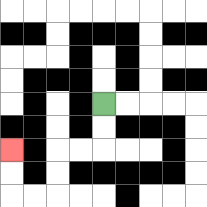{'start': '[4, 4]', 'end': '[0, 6]', 'path_directions': 'D,D,L,L,D,D,L,L,U,U', 'path_coordinates': '[[4, 4], [4, 5], [4, 6], [3, 6], [2, 6], [2, 7], [2, 8], [1, 8], [0, 8], [0, 7], [0, 6]]'}